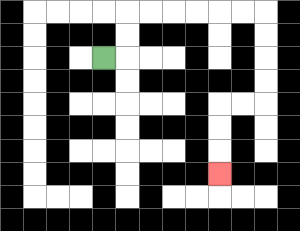{'start': '[4, 2]', 'end': '[9, 7]', 'path_directions': 'R,U,U,R,R,R,R,R,R,D,D,D,D,L,L,D,D,D', 'path_coordinates': '[[4, 2], [5, 2], [5, 1], [5, 0], [6, 0], [7, 0], [8, 0], [9, 0], [10, 0], [11, 0], [11, 1], [11, 2], [11, 3], [11, 4], [10, 4], [9, 4], [9, 5], [9, 6], [9, 7]]'}